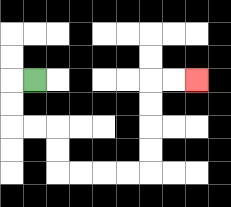{'start': '[1, 3]', 'end': '[8, 3]', 'path_directions': 'L,D,D,R,R,D,D,R,R,R,R,U,U,U,U,R,R', 'path_coordinates': '[[1, 3], [0, 3], [0, 4], [0, 5], [1, 5], [2, 5], [2, 6], [2, 7], [3, 7], [4, 7], [5, 7], [6, 7], [6, 6], [6, 5], [6, 4], [6, 3], [7, 3], [8, 3]]'}